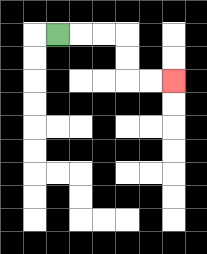{'start': '[2, 1]', 'end': '[7, 3]', 'path_directions': 'R,R,R,D,D,R,R', 'path_coordinates': '[[2, 1], [3, 1], [4, 1], [5, 1], [5, 2], [5, 3], [6, 3], [7, 3]]'}